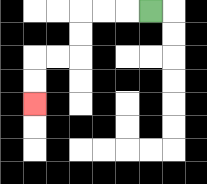{'start': '[6, 0]', 'end': '[1, 4]', 'path_directions': 'L,L,L,D,D,L,L,D,D', 'path_coordinates': '[[6, 0], [5, 0], [4, 0], [3, 0], [3, 1], [3, 2], [2, 2], [1, 2], [1, 3], [1, 4]]'}